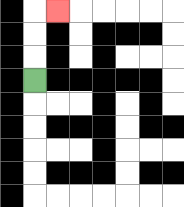{'start': '[1, 3]', 'end': '[2, 0]', 'path_directions': 'U,U,U,R', 'path_coordinates': '[[1, 3], [1, 2], [1, 1], [1, 0], [2, 0]]'}